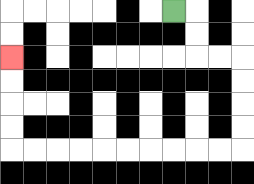{'start': '[7, 0]', 'end': '[0, 2]', 'path_directions': 'R,D,D,R,R,D,D,D,D,L,L,L,L,L,L,L,L,L,L,U,U,U,U', 'path_coordinates': '[[7, 0], [8, 0], [8, 1], [8, 2], [9, 2], [10, 2], [10, 3], [10, 4], [10, 5], [10, 6], [9, 6], [8, 6], [7, 6], [6, 6], [5, 6], [4, 6], [3, 6], [2, 6], [1, 6], [0, 6], [0, 5], [0, 4], [0, 3], [0, 2]]'}